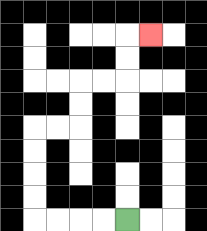{'start': '[5, 9]', 'end': '[6, 1]', 'path_directions': 'L,L,L,L,U,U,U,U,R,R,U,U,R,R,U,U,R', 'path_coordinates': '[[5, 9], [4, 9], [3, 9], [2, 9], [1, 9], [1, 8], [1, 7], [1, 6], [1, 5], [2, 5], [3, 5], [3, 4], [3, 3], [4, 3], [5, 3], [5, 2], [5, 1], [6, 1]]'}